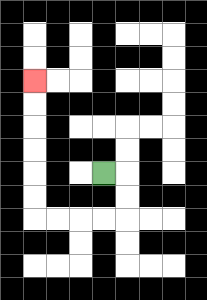{'start': '[4, 7]', 'end': '[1, 3]', 'path_directions': 'R,D,D,L,L,L,L,U,U,U,U,U,U', 'path_coordinates': '[[4, 7], [5, 7], [5, 8], [5, 9], [4, 9], [3, 9], [2, 9], [1, 9], [1, 8], [1, 7], [1, 6], [1, 5], [1, 4], [1, 3]]'}